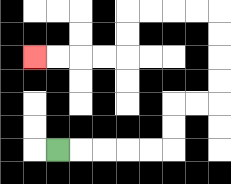{'start': '[2, 6]', 'end': '[1, 2]', 'path_directions': 'R,R,R,R,R,U,U,R,R,U,U,U,U,L,L,L,L,D,D,L,L,L,L', 'path_coordinates': '[[2, 6], [3, 6], [4, 6], [5, 6], [6, 6], [7, 6], [7, 5], [7, 4], [8, 4], [9, 4], [9, 3], [9, 2], [9, 1], [9, 0], [8, 0], [7, 0], [6, 0], [5, 0], [5, 1], [5, 2], [4, 2], [3, 2], [2, 2], [1, 2]]'}